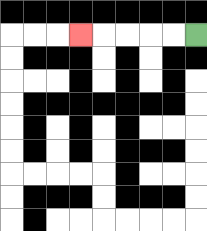{'start': '[8, 1]', 'end': '[3, 1]', 'path_directions': 'L,L,L,L,L', 'path_coordinates': '[[8, 1], [7, 1], [6, 1], [5, 1], [4, 1], [3, 1]]'}